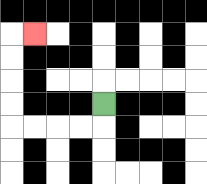{'start': '[4, 4]', 'end': '[1, 1]', 'path_directions': 'D,L,L,L,L,U,U,U,U,R', 'path_coordinates': '[[4, 4], [4, 5], [3, 5], [2, 5], [1, 5], [0, 5], [0, 4], [0, 3], [0, 2], [0, 1], [1, 1]]'}